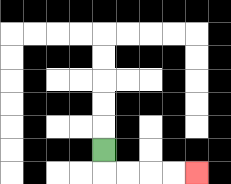{'start': '[4, 6]', 'end': '[8, 7]', 'path_directions': 'D,R,R,R,R', 'path_coordinates': '[[4, 6], [4, 7], [5, 7], [6, 7], [7, 7], [8, 7]]'}